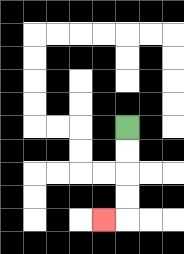{'start': '[5, 5]', 'end': '[4, 9]', 'path_directions': 'D,D,D,D,L', 'path_coordinates': '[[5, 5], [5, 6], [5, 7], [5, 8], [5, 9], [4, 9]]'}